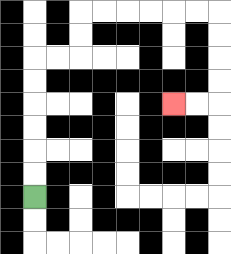{'start': '[1, 8]', 'end': '[7, 4]', 'path_directions': 'U,U,U,U,U,U,R,R,U,U,R,R,R,R,R,R,D,D,D,D,L,L', 'path_coordinates': '[[1, 8], [1, 7], [1, 6], [1, 5], [1, 4], [1, 3], [1, 2], [2, 2], [3, 2], [3, 1], [3, 0], [4, 0], [5, 0], [6, 0], [7, 0], [8, 0], [9, 0], [9, 1], [9, 2], [9, 3], [9, 4], [8, 4], [7, 4]]'}